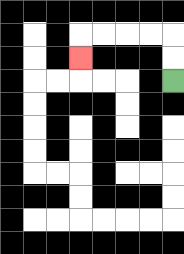{'start': '[7, 3]', 'end': '[3, 2]', 'path_directions': 'U,U,L,L,L,L,D', 'path_coordinates': '[[7, 3], [7, 2], [7, 1], [6, 1], [5, 1], [4, 1], [3, 1], [3, 2]]'}